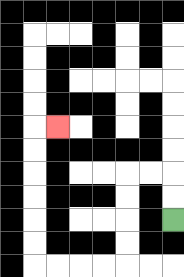{'start': '[7, 9]', 'end': '[2, 5]', 'path_directions': 'U,U,L,L,D,D,D,D,L,L,L,L,U,U,U,U,U,U,R', 'path_coordinates': '[[7, 9], [7, 8], [7, 7], [6, 7], [5, 7], [5, 8], [5, 9], [5, 10], [5, 11], [4, 11], [3, 11], [2, 11], [1, 11], [1, 10], [1, 9], [1, 8], [1, 7], [1, 6], [1, 5], [2, 5]]'}